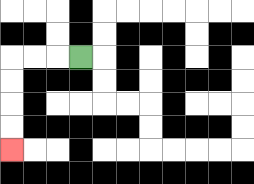{'start': '[3, 2]', 'end': '[0, 6]', 'path_directions': 'L,L,L,D,D,D,D', 'path_coordinates': '[[3, 2], [2, 2], [1, 2], [0, 2], [0, 3], [0, 4], [0, 5], [0, 6]]'}